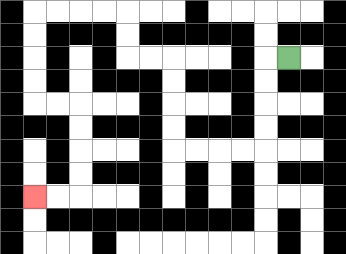{'start': '[12, 2]', 'end': '[1, 8]', 'path_directions': 'L,D,D,D,D,L,L,L,L,U,U,U,U,L,L,U,U,L,L,L,L,D,D,D,D,R,R,D,D,D,D,L,L', 'path_coordinates': '[[12, 2], [11, 2], [11, 3], [11, 4], [11, 5], [11, 6], [10, 6], [9, 6], [8, 6], [7, 6], [7, 5], [7, 4], [7, 3], [7, 2], [6, 2], [5, 2], [5, 1], [5, 0], [4, 0], [3, 0], [2, 0], [1, 0], [1, 1], [1, 2], [1, 3], [1, 4], [2, 4], [3, 4], [3, 5], [3, 6], [3, 7], [3, 8], [2, 8], [1, 8]]'}